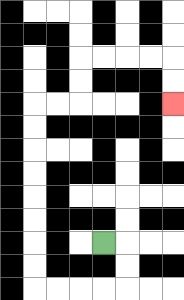{'start': '[4, 10]', 'end': '[7, 4]', 'path_directions': 'R,D,D,L,L,L,L,U,U,U,U,U,U,U,U,R,R,U,U,R,R,R,R,D,D', 'path_coordinates': '[[4, 10], [5, 10], [5, 11], [5, 12], [4, 12], [3, 12], [2, 12], [1, 12], [1, 11], [1, 10], [1, 9], [1, 8], [1, 7], [1, 6], [1, 5], [1, 4], [2, 4], [3, 4], [3, 3], [3, 2], [4, 2], [5, 2], [6, 2], [7, 2], [7, 3], [7, 4]]'}